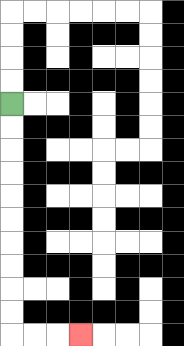{'start': '[0, 4]', 'end': '[3, 14]', 'path_directions': 'D,D,D,D,D,D,D,D,D,D,R,R,R', 'path_coordinates': '[[0, 4], [0, 5], [0, 6], [0, 7], [0, 8], [0, 9], [0, 10], [0, 11], [0, 12], [0, 13], [0, 14], [1, 14], [2, 14], [3, 14]]'}